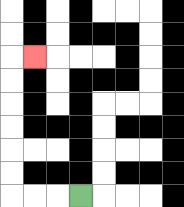{'start': '[3, 8]', 'end': '[1, 2]', 'path_directions': 'L,L,L,U,U,U,U,U,U,R', 'path_coordinates': '[[3, 8], [2, 8], [1, 8], [0, 8], [0, 7], [0, 6], [0, 5], [0, 4], [0, 3], [0, 2], [1, 2]]'}